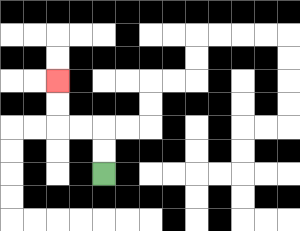{'start': '[4, 7]', 'end': '[2, 3]', 'path_directions': 'U,U,L,L,U,U', 'path_coordinates': '[[4, 7], [4, 6], [4, 5], [3, 5], [2, 5], [2, 4], [2, 3]]'}